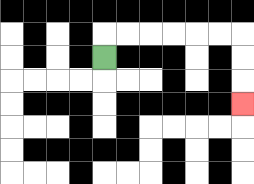{'start': '[4, 2]', 'end': '[10, 4]', 'path_directions': 'U,R,R,R,R,R,R,D,D,D', 'path_coordinates': '[[4, 2], [4, 1], [5, 1], [6, 1], [7, 1], [8, 1], [9, 1], [10, 1], [10, 2], [10, 3], [10, 4]]'}